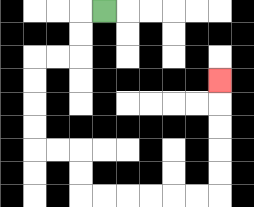{'start': '[4, 0]', 'end': '[9, 3]', 'path_directions': 'L,D,D,L,L,D,D,D,D,R,R,D,D,R,R,R,R,R,R,U,U,U,U,U', 'path_coordinates': '[[4, 0], [3, 0], [3, 1], [3, 2], [2, 2], [1, 2], [1, 3], [1, 4], [1, 5], [1, 6], [2, 6], [3, 6], [3, 7], [3, 8], [4, 8], [5, 8], [6, 8], [7, 8], [8, 8], [9, 8], [9, 7], [9, 6], [9, 5], [9, 4], [9, 3]]'}